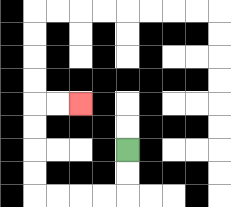{'start': '[5, 6]', 'end': '[3, 4]', 'path_directions': 'D,D,L,L,L,L,U,U,U,U,R,R', 'path_coordinates': '[[5, 6], [5, 7], [5, 8], [4, 8], [3, 8], [2, 8], [1, 8], [1, 7], [1, 6], [1, 5], [1, 4], [2, 4], [3, 4]]'}